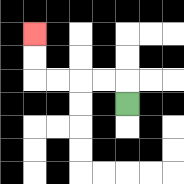{'start': '[5, 4]', 'end': '[1, 1]', 'path_directions': 'U,L,L,L,L,U,U', 'path_coordinates': '[[5, 4], [5, 3], [4, 3], [3, 3], [2, 3], [1, 3], [1, 2], [1, 1]]'}